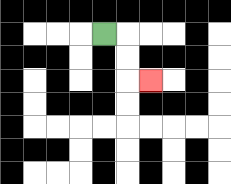{'start': '[4, 1]', 'end': '[6, 3]', 'path_directions': 'R,D,D,R', 'path_coordinates': '[[4, 1], [5, 1], [5, 2], [5, 3], [6, 3]]'}